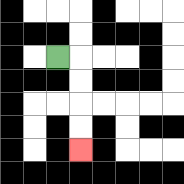{'start': '[2, 2]', 'end': '[3, 6]', 'path_directions': 'R,D,D,D,D', 'path_coordinates': '[[2, 2], [3, 2], [3, 3], [3, 4], [3, 5], [3, 6]]'}